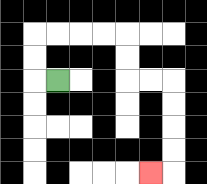{'start': '[2, 3]', 'end': '[6, 7]', 'path_directions': 'L,U,U,R,R,R,R,D,D,R,R,D,D,D,D,L', 'path_coordinates': '[[2, 3], [1, 3], [1, 2], [1, 1], [2, 1], [3, 1], [4, 1], [5, 1], [5, 2], [5, 3], [6, 3], [7, 3], [7, 4], [7, 5], [7, 6], [7, 7], [6, 7]]'}